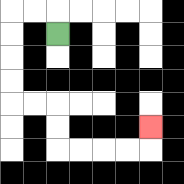{'start': '[2, 1]', 'end': '[6, 5]', 'path_directions': 'U,L,L,D,D,D,D,R,R,D,D,R,R,R,R,U', 'path_coordinates': '[[2, 1], [2, 0], [1, 0], [0, 0], [0, 1], [0, 2], [0, 3], [0, 4], [1, 4], [2, 4], [2, 5], [2, 6], [3, 6], [4, 6], [5, 6], [6, 6], [6, 5]]'}